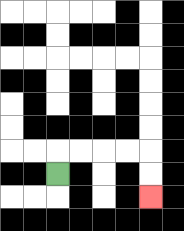{'start': '[2, 7]', 'end': '[6, 8]', 'path_directions': 'U,R,R,R,R,D,D', 'path_coordinates': '[[2, 7], [2, 6], [3, 6], [4, 6], [5, 6], [6, 6], [6, 7], [6, 8]]'}